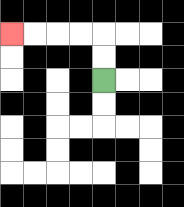{'start': '[4, 3]', 'end': '[0, 1]', 'path_directions': 'U,U,L,L,L,L', 'path_coordinates': '[[4, 3], [4, 2], [4, 1], [3, 1], [2, 1], [1, 1], [0, 1]]'}